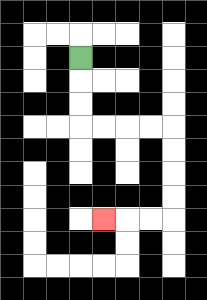{'start': '[3, 2]', 'end': '[4, 9]', 'path_directions': 'D,D,D,R,R,R,R,D,D,D,D,L,L,L', 'path_coordinates': '[[3, 2], [3, 3], [3, 4], [3, 5], [4, 5], [5, 5], [6, 5], [7, 5], [7, 6], [7, 7], [7, 8], [7, 9], [6, 9], [5, 9], [4, 9]]'}